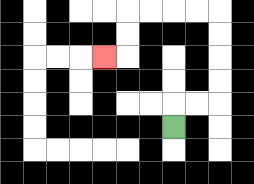{'start': '[7, 5]', 'end': '[4, 2]', 'path_directions': 'U,R,R,U,U,U,U,L,L,L,L,D,D,L', 'path_coordinates': '[[7, 5], [7, 4], [8, 4], [9, 4], [9, 3], [9, 2], [9, 1], [9, 0], [8, 0], [7, 0], [6, 0], [5, 0], [5, 1], [5, 2], [4, 2]]'}